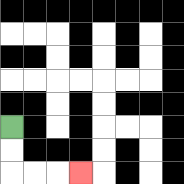{'start': '[0, 5]', 'end': '[3, 7]', 'path_directions': 'D,D,R,R,R', 'path_coordinates': '[[0, 5], [0, 6], [0, 7], [1, 7], [2, 7], [3, 7]]'}